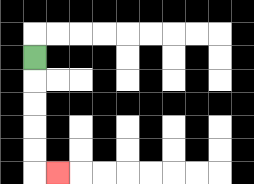{'start': '[1, 2]', 'end': '[2, 7]', 'path_directions': 'D,D,D,D,D,R', 'path_coordinates': '[[1, 2], [1, 3], [1, 4], [1, 5], [1, 6], [1, 7], [2, 7]]'}